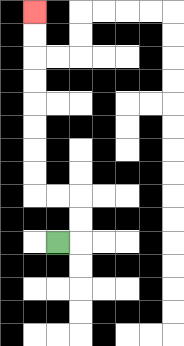{'start': '[2, 10]', 'end': '[1, 0]', 'path_directions': 'R,U,U,L,L,U,U,U,U,U,U,U,U', 'path_coordinates': '[[2, 10], [3, 10], [3, 9], [3, 8], [2, 8], [1, 8], [1, 7], [1, 6], [1, 5], [1, 4], [1, 3], [1, 2], [1, 1], [1, 0]]'}